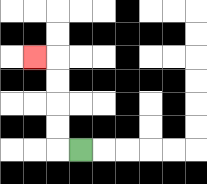{'start': '[3, 6]', 'end': '[1, 2]', 'path_directions': 'L,U,U,U,U,L', 'path_coordinates': '[[3, 6], [2, 6], [2, 5], [2, 4], [2, 3], [2, 2], [1, 2]]'}